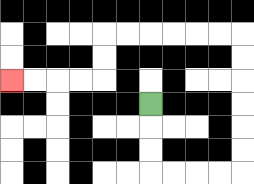{'start': '[6, 4]', 'end': '[0, 3]', 'path_directions': 'D,D,D,R,R,R,R,U,U,U,U,U,U,L,L,L,L,L,L,D,D,L,L,L,L', 'path_coordinates': '[[6, 4], [6, 5], [6, 6], [6, 7], [7, 7], [8, 7], [9, 7], [10, 7], [10, 6], [10, 5], [10, 4], [10, 3], [10, 2], [10, 1], [9, 1], [8, 1], [7, 1], [6, 1], [5, 1], [4, 1], [4, 2], [4, 3], [3, 3], [2, 3], [1, 3], [0, 3]]'}